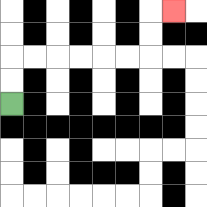{'start': '[0, 4]', 'end': '[7, 0]', 'path_directions': 'U,U,R,R,R,R,R,R,U,U,R', 'path_coordinates': '[[0, 4], [0, 3], [0, 2], [1, 2], [2, 2], [3, 2], [4, 2], [5, 2], [6, 2], [6, 1], [6, 0], [7, 0]]'}